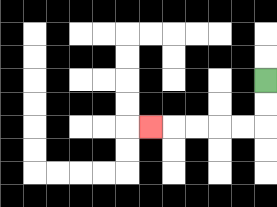{'start': '[11, 3]', 'end': '[6, 5]', 'path_directions': 'D,D,L,L,L,L,L', 'path_coordinates': '[[11, 3], [11, 4], [11, 5], [10, 5], [9, 5], [8, 5], [7, 5], [6, 5]]'}